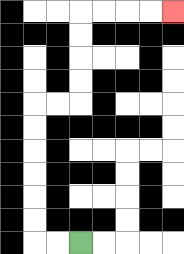{'start': '[3, 10]', 'end': '[7, 0]', 'path_directions': 'L,L,U,U,U,U,U,U,R,R,U,U,U,U,R,R,R,R', 'path_coordinates': '[[3, 10], [2, 10], [1, 10], [1, 9], [1, 8], [1, 7], [1, 6], [1, 5], [1, 4], [2, 4], [3, 4], [3, 3], [3, 2], [3, 1], [3, 0], [4, 0], [5, 0], [6, 0], [7, 0]]'}